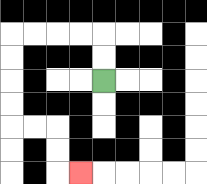{'start': '[4, 3]', 'end': '[3, 7]', 'path_directions': 'U,U,L,L,L,L,D,D,D,D,R,R,D,D,R', 'path_coordinates': '[[4, 3], [4, 2], [4, 1], [3, 1], [2, 1], [1, 1], [0, 1], [0, 2], [0, 3], [0, 4], [0, 5], [1, 5], [2, 5], [2, 6], [2, 7], [3, 7]]'}